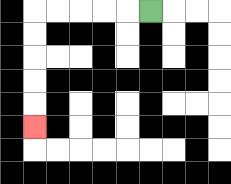{'start': '[6, 0]', 'end': '[1, 5]', 'path_directions': 'L,L,L,L,L,D,D,D,D,D', 'path_coordinates': '[[6, 0], [5, 0], [4, 0], [3, 0], [2, 0], [1, 0], [1, 1], [1, 2], [1, 3], [1, 4], [1, 5]]'}